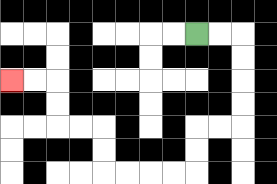{'start': '[8, 1]', 'end': '[0, 3]', 'path_directions': 'R,R,D,D,D,D,L,L,D,D,L,L,L,L,U,U,L,L,U,U,L,L', 'path_coordinates': '[[8, 1], [9, 1], [10, 1], [10, 2], [10, 3], [10, 4], [10, 5], [9, 5], [8, 5], [8, 6], [8, 7], [7, 7], [6, 7], [5, 7], [4, 7], [4, 6], [4, 5], [3, 5], [2, 5], [2, 4], [2, 3], [1, 3], [0, 3]]'}